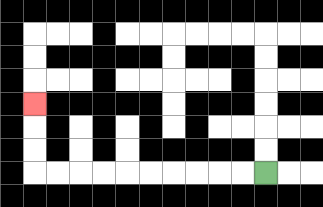{'start': '[11, 7]', 'end': '[1, 4]', 'path_directions': 'L,L,L,L,L,L,L,L,L,L,U,U,U', 'path_coordinates': '[[11, 7], [10, 7], [9, 7], [8, 7], [7, 7], [6, 7], [5, 7], [4, 7], [3, 7], [2, 7], [1, 7], [1, 6], [1, 5], [1, 4]]'}